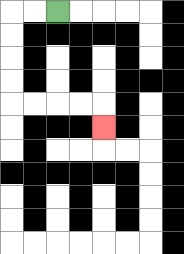{'start': '[2, 0]', 'end': '[4, 5]', 'path_directions': 'L,L,D,D,D,D,R,R,R,R,D', 'path_coordinates': '[[2, 0], [1, 0], [0, 0], [0, 1], [0, 2], [0, 3], [0, 4], [1, 4], [2, 4], [3, 4], [4, 4], [4, 5]]'}